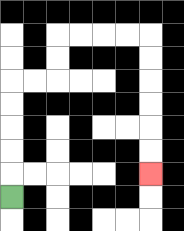{'start': '[0, 8]', 'end': '[6, 7]', 'path_directions': 'U,U,U,U,U,R,R,U,U,R,R,R,R,D,D,D,D,D,D', 'path_coordinates': '[[0, 8], [0, 7], [0, 6], [0, 5], [0, 4], [0, 3], [1, 3], [2, 3], [2, 2], [2, 1], [3, 1], [4, 1], [5, 1], [6, 1], [6, 2], [6, 3], [6, 4], [6, 5], [6, 6], [6, 7]]'}